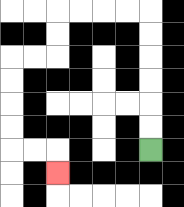{'start': '[6, 6]', 'end': '[2, 7]', 'path_directions': 'U,U,U,U,U,U,L,L,L,L,D,D,L,L,D,D,D,D,R,R,D', 'path_coordinates': '[[6, 6], [6, 5], [6, 4], [6, 3], [6, 2], [6, 1], [6, 0], [5, 0], [4, 0], [3, 0], [2, 0], [2, 1], [2, 2], [1, 2], [0, 2], [0, 3], [0, 4], [0, 5], [0, 6], [1, 6], [2, 6], [2, 7]]'}